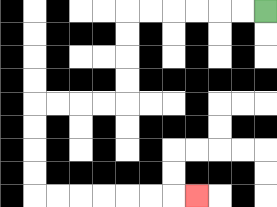{'start': '[11, 0]', 'end': '[8, 8]', 'path_directions': 'L,L,L,L,L,L,D,D,D,D,L,L,L,L,D,D,D,D,R,R,R,R,R,R,R', 'path_coordinates': '[[11, 0], [10, 0], [9, 0], [8, 0], [7, 0], [6, 0], [5, 0], [5, 1], [5, 2], [5, 3], [5, 4], [4, 4], [3, 4], [2, 4], [1, 4], [1, 5], [1, 6], [1, 7], [1, 8], [2, 8], [3, 8], [4, 8], [5, 8], [6, 8], [7, 8], [8, 8]]'}